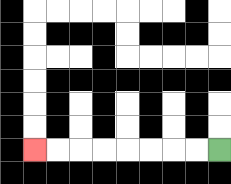{'start': '[9, 6]', 'end': '[1, 6]', 'path_directions': 'L,L,L,L,L,L,L,L', 'path_coordinates': '[[9, 6], [8, 6], [7, 6], [6, 6], [5, 6], [4, 6], [3, 6], [2, 6], [1, 6]]'}